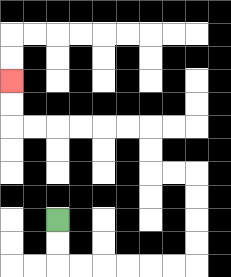{'start': '[2, 9]', 'end': '[0, 3]', 'path_directions': 'D,D,R,R,R,R,R,R,U,U,U,U,L,L,U,U,L,L,L,L,L,L,U,U', 'path_coordinates': '[[2, 9], [2, 10], [2, 11], [3, 11], [4, 11], [5, 11], [6, 11], [7, 11], [8, 11], [8, 10], [8, 9], [8, 8], [8, 7], [7, 7], [6, 7], [6, 6], [6, 5], [5, 5], [4, 5], [3, 5], [2, 5], [1, 5], [0, 5], [0, 4], [0, 3]]'}